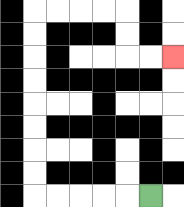{'start': '[6, 8]', 'end': '[7, 2]', 'path_directions': 'L,L,L,L,L,U,U,U,U,U,U,U,U,R,R,R,R,D,D,R,R', 'path_coordinates': '[[6, 8], [5, 8], [4, 8], [3, 8], [2, 8], [1, 8], [1, 7], [1, 6], [1, 5], [1, 4], [1, 3], [1, 2], [1, 1], [1, 0], [2, 0], [3, 0], [4, 0], [5, 0], [5, 1], [5, 2], [6, 2], [7, 2]]'}